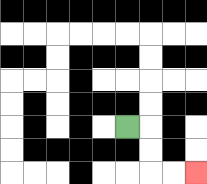{'start': '[5, 5]', 'end': '[8, 7]', 'path_directions': 'R,D,D,R,R', 'path_coordinates': '[[5, 5], [6, 5], [6, 6], [6, 7], [7, 7], [8, 7]]'}